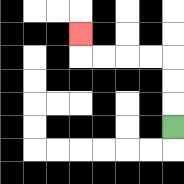{'start': '[7, 5]', 'end': '[3, 1]', 'path_directions': 'U,U,U,L,L,L,L,U', 'path_coordinates': '[[7, 5], [7, 4], [7, 3], [7, 2], [6, 2], [5, 2], [4, 2], [3, 2], [3, 1]]'}